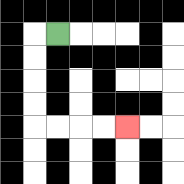{'start': '[2, 1]', 'end': '[5, 5]', 'path_directions': 'L,D,D,D,D,R,R,R,R', 'path_coordinates': '[[2, 1], [1, 1], [1, 2], [1, 3], [1, 4], [1, 5], [2, 5], [3, 5], [4, 5], [5, 5]]'}